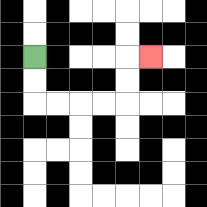{'start': '[1, 2]', 'end': '[6, 2]', 'path_directions': 'D,D,R,R,R,R,U,U,R', 'path_coordinates': '[[1, 2], [1, 3], [1, 4], [2, 4], [3, 4], [4, 4], [5, 4], [5, 3], [5, 2], [6, 2]]'}